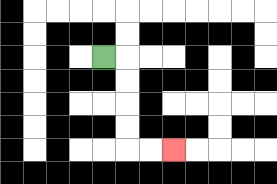{'start': '[4, 2]', 'end': '[7, 6]', 'path_directions': 'R,D,D,D,D,R,R', 'path_coordinates': '[[4, 2], [5, 2], [5, 3], [5, 4], [5, 5], [5, 6], [6, 6], [7, 6]]'}